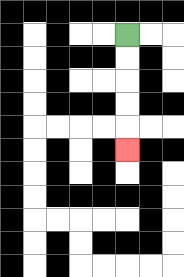{'start': '[5, 1]', 'end': '[5, 6]', 'path_directions': 'D,D,D,D,D', 'path_coordinates': '[[5, 1], [5, 2], [5, 3], [5, 4], [5, 5], [5, 6]]'}